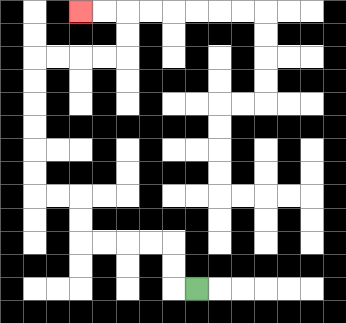{'start': '[8, 12]', 'end': '[3, 0]', 'path_directions': 'L,U,U,L,L,L,L,U,U,L,L,U,U,U,U,U,U,R,R,R,R,U,U,L,L', 'path_coordinates': '[[8, 12], [7, 12], [7, 11], [7, 10], [6, 10], [5, 10], [4, 10], [3, 10], [3, 9], [3, 8], [2, 8], [1, 8], [1, 7], [1, 6], [1, 5], [1, 4], [1, 3], [1, 2], [2, 2], [3, 2], [4, 2], [5, 2], [5, 1], [5, 0], [4, 0], [3, 0]]'}